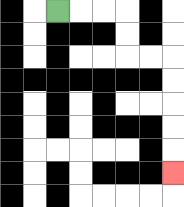{'start': '[2, 0]', 'end': '[7, 7]', 'path_directions': 'R,R,R,D,D,R,R,D,D,D,D,D', 'path_coordinates': '[[2, 0], [3, 0], [4, 0], [5, 0], [5, 1], [5, 2], [6, 2], [7, 2], [7, 3], [7, 4], [7, 5], [7, 6], [7, 7]]'}